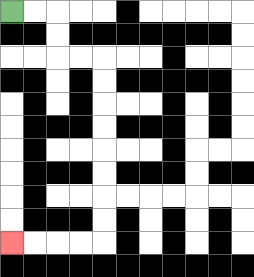{'start': '[0, 0]', 'end': '[0, 10]', 'path_directions': 'R,R,D,D,R,R,D,D,D,D,D,D,D,D,L,L,L,L', 'path_coordinates': '[[0, 0], [1, 0], [2, 0], [2, 1], [2, 2], [3, 2], [4, 2], [4, 3], [4, 4], [4, 5], [4, 6], [4, 7], [4, 8], [4, 9], [4, 10], [3, 10], [2, 10], [1, 10], [0, 10]]'}